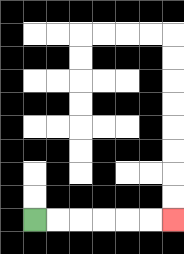{'start': '[1, 9]', 'end': '[7, 9]', 'path_directions': 'R,R,R,R,R,R', 'path_coordinates': '[[1, 9], [2, 9], [3, 9], [4, 9], [5, 9], [6, 9], [7, 9]]'}